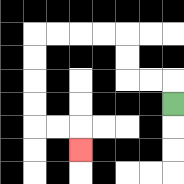{'start': '[7, 4]', 'end': '[3, 6]', 'path_directions': 'U,L,L,U,U,L,L,L,L,D,D,D,D,R,R,D', 'path_coordinates': '[[7, 4], [7, 3], [6, 3], [5, 3], [5, 2], [5, 1], [4, 1], [3, 1], [2, 1], [1, 1], [1, 2], [1, 3], [1, 4], [1, 5], [2, 5], [3, 5], [3, 6]]'}